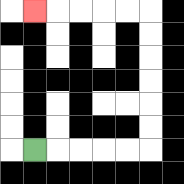{'start': '[1, 6]', 'end': '[1, 0]', 'path_directions': 'R,R,R,R,R,U,U,U,U,U,U,L,L,L,L,L', 'path_coordinates': '[[1, 6], [2, 6], [3, 6], [4, 6], [5, 6], [6, 6], [6, 5], [6, 4], [6, 3], [6, 2], [6, 1], [6, 0], [5, 0], [4, 0], [3, 0], [2, 0], [1, 0]]'}